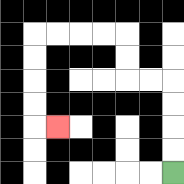{'start': '[7, 7]', 'end': '[2, 5]', 'path_directions': 'U,U,U,U,L,L,U,U,L,L,L,L,D,D,D,D,R', 'path_coordinates': '[[7, 7], [7, 6], [7, 5], [7, 4], [7, 3], [6, 3], [5, 3], [5, 2], [5, 1], [4, 1], [3, 1], [2, 1], [1, 1], [1, 2], [1, 3], [1, 4], [1, 5], [2, 5]]'}